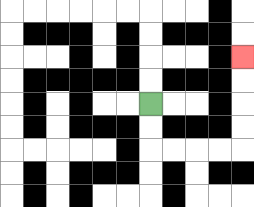{'start': '[6, 4]', 'end': '[10, 2]', 'path_directions': 'D,D,R,R,R,R,U,U,U,U', 'path_coordinates': '[[6, 4], [6, 5], [6, 6], [7, 6], [8, 6], [9, 6], [10, 6], [10, 5], [10, 4], [10, 3], [10, 2]]'}